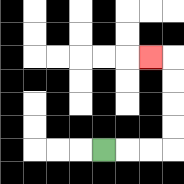{'start': '[4, 6]', 'end': '[6, 2]', 'path_directions': 'R,R,R,U,U,U,U,L', 'path_coordinates': '[[4, 6], [5, 6], [6, 6], [7, 6], [7, 5], [7, 4], [7, 3], [7, 2], [6, 2]]'}